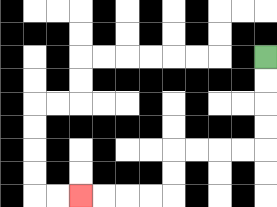{'start': '[11, 2]', 'end': '[3, 8]', 'path_directions': 'D,D,D,D,L,L,L,L,D,D,L,L,L,L', 'path_coordinates': '[[11, 2], [11, 3], [11, 4], [11, 5], [11, 6], [10, 6], [9, 6], [8, 6], [7, 6], [7, 7], [7, 8], [6, 8], [5, 8], [4, 8], [3, 8]]'}